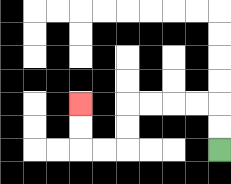{'start': '[9, 6]', 'end': '[3, 4]', 'path_directions': 'U,U,L,L,L,L,D,D,L,L,U,U', 'path_coordinates': '[[9, 6], [9, 5], [9, 4], [8, 4], [7, 4], [6, 4], [5, 4], [5, 5], [5, 6], [4, 6], [3, 6], [3, 5], [3, 4]]'}